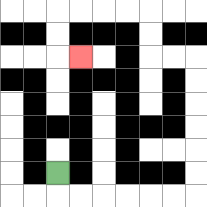{'start': '[2, 7]', 'end': '[3, 2]', 'path_directions': 'D,R,R,R,R,R,R,U,U,U,U,U,U,L,L,U,U,L,L,L,L,D,D,R', 'path_coordinates': '[[2, 7], [2, 8], [3, 8], [4, 8], [5, 8], [6, 8], [7, 8], [8, 8], [8, 7], [8, 6], [8, 5], [8, 4], [8, 3], [8, 2], [7, 2], [6, 2], [6, 1], [6, 0], [5, 0], [4, 0], [3, 0], [2, 0], [2, 1], [2, 2], [3, 2]]'}